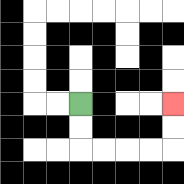{'start': '[3, 4]', 'end': '[7, 4]', 'path_directions': 'D,D,R,R,R,R,U,U', 'path_coordinates': '[[3, 4], [3, 5], [3, 6], [4, 6], [5, 6], [6, 6], [7, 6], [7, 5], [7, 4]]'}